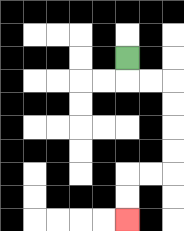{'start': '[5, 2]', 'end': '[5, 9]', 'path_directions': 'D,R,R,D,D,D,D,L,L,D,D', 'path_coordinates': '[[5, 2], [5, 3], [6, 3], [7, 3], [7, 4], [7, 5], [7, 6], [7, 7], [6, 7], [5, 7], [5, 8], [5, 9]]'}